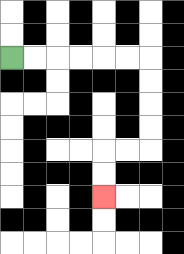{'start': '[0, 2]', 'end': '[4, 8]', 'path_directions': 'R,R,R,R,R,R,D,D,D,D,L,L,D,D', 'path_coordinates': '[[0, 2], [1, 2], [2, 2], [3, 2], [4, 2], [5, 2], [6, 2], [6, 3], [6, 4], [6, 5], [6, 6], [5, 6], [4, 6], [4, 7], [4, 8]]'}